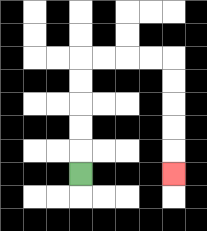{'start': '[3, 7]', 'end': '[7, 7]', 'path_directions': 'U,U,U,U,U,R,R,R,R,D,D,D,D,D', 'path_coordinates': '[[3, 7], [3, 6], [3, 5], [3, 4], [3, 3], [3, 2], [4, 2], [5, 2], [6, 2], [7, 2], [7, 3], [7, 4], [7, 5], [7, 6], [7, 7]]'}